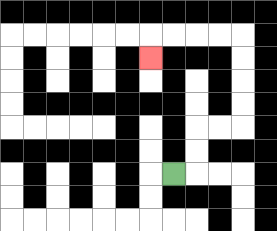{'start': '[7, 7]', 'end': '[6, 2]', 'path_directions': 'R,U,U,R,R,U,U,U,U,L,L,L,L,D', 'path_coordinates': '[[7, 7], [8, 7], [8, 6], [8, 5], [9, 5], [10, 5], [10, 4], [10, 3], [10, 2], [10, 1], [9, 1], [8, 1], [7, 1], [6, 1], [6, 2]]'}